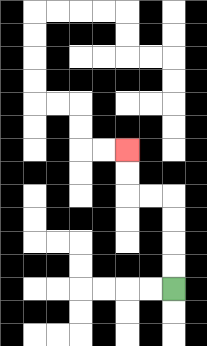{'start': '[7, 12]', 'end': '[5, 6]', 'path_directions': 'U,U,U,U,L,L,U,U', 'path_coordinates': '[[7, 12], [7, 11], [7, 10], [7, 9], [7, 8], [6, 8], [5, 8], [5, 7], [5, 6]]'}